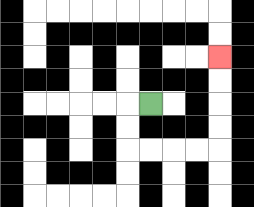{'start': '[6, 4]', 'end': '[9, 2]', 'path_directions': 'L,D,D,R,R,R,R,U,U,U,U', 'path_coordinates': '[[6, 4], [5, 4], [5, 5], [5, 6], [6, 6], [7, 6], [8, 6], [9, 6], [9, 5], [9, 4], [9, 3], [9, 2]]'}